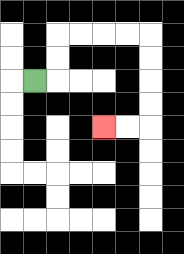{'start': '[1, 3]', 'end': '[4, 5]', 'path_directions': 'R,U,U,R,R,R,R,D,D,D,D,L,L', 'path_coordinates': '[[1, 3], [2, 3], [2, 2], [2, 1], [3, 1], [4, 1], [5, 1], [6, 1], [6, 2], [6, 3], [6, 4], [6, 5], [5, 5], [4, 5]]'}